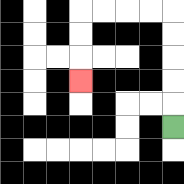{'start': '[7, 5]', 'end': '[3, 3]', 'path_directions': 'U,U,U,U,U,L,L,L,L,D,D,D', 'path_coordinates': '[[7, 5], [7, 4], [7, 3], [7, 2], [7, 1], [7, 0], [6, 0], [5, 0], [4, 0], [3, 0], [3, 1], [3, 2], [3, 3]]'}